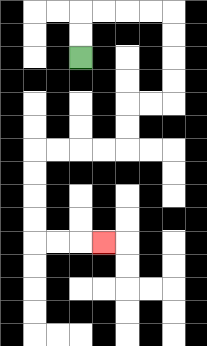{'start': '[3, 2]', 'end': '[4, 10]', 'path_directions': 'U,U,R,R,R,R,D,D,D,D,L,L,D,D,L,L,L,L,D,D,D,D,R,R,R', 'path_coordinates': '[[3, 2], [3, 1], [3, 0], [4, 0], [5, 0], [6, 0], [7, 0], [7, 1], [7, 2], [7, 3], [7, 4], [6, 4], [5, 4], [5, 5], [5, 6], [4, 6], [3, 6], [2, 6], [1, 6], [1, 7], [1, 8], [1, 9], [1, 10], [2, 10], [3, 10], [4, 10]]'}